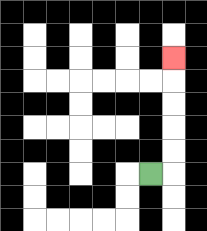{'start': '[6, 7]', 'end': '[7, 2]', 'path_directions': 'R,U,U,U,U,U', 'path_coordinates': '[[6, 7], [7, 7], [7, 6], [7, 5], [7, 4], [7, 3], [7, 2]]'}